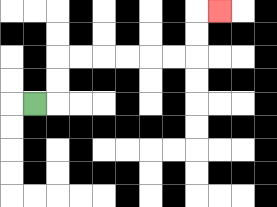{'start': '[1, 4]', 'end': '[9, 0]', 'path_directions': 'R,U,U,R,R,R,R,R,R,U,U,R', 'path_coordinates': '[[1, 4], [2, 4], [2, 3], [2, 2], [3, 2], [4, 2], [5, 2], [6, 2], [7, 2], [8, 2], [8, 1], [8, 0], [9, 0]]'}